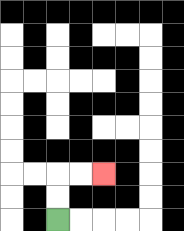{'start': '[2, 9]', 'end': '[4, 7]', 'path_directions': 'U,U,R,R', 'path_coordinates': '[[2, 9], [2, 8], [2, 7], [3, 7], [4, 7]]'}